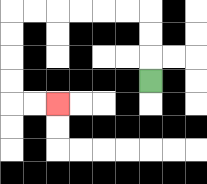{'start': '[6, 3]', 'end': '[2, 4]', 'path_directions': 'U,U,U,L,L,L,L,L,L,D,D,D,D,R,R', 'path_coordinates': '[[6, 3], [6, 2], [6, 1], [6, 0], [5, 0], [4, 0], [3, 0], [2, 0], [1, 0], [0, 0], [0, 1], [0, 2], [0, 3], [0, 4], [1, 4], [2, 4]]'}